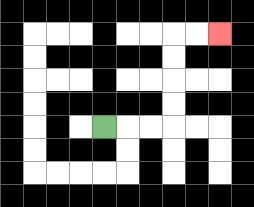{'start': '[4, 5]', 'end': '[9, 1]', 'path_directions': 'R,R,R,U,U,U,U,R,R', 'path_coordinates': '[[4, 5], [5, 5], [6, 5], [7, 5], [7, 4], [7, 3], [7, 2], [7, 1], [8, 1], [9, 1]]'}